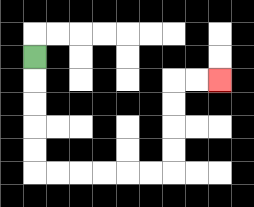{'start': '[1, 2]', 'end': '[9, 3]', 'path_directions': 'D,D,D,D,D,R,R,R,R,R,R,U,U,U,U,R,R', 'path_coordinates': '[[1, 2], [1, 3], [1, 4], [1, 5], [1, 6], [1, 7], [2, 7], [3, 7], [4, 7], [5, 7], [6, 7], [7, 7], [7, 6], [7, 5], [7, 4], [7, 3], [8, 3], [9, 3]]'}